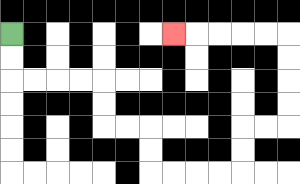{'start': '[0, 1]', 'end': '[7, 1]', 'path_directions': 'D,D,R,R,R,R,D,D,R,R,D,D,R,R,R,R,U,U,R,R,U,U,U,U,L,L,L,L,L', 'path_coordinates': '[[0, 1], [0, 2], [0, 3], [1, 3], [2, 3], [3, 3], [4, 3], [4, 4], [4, 5], [5, 5], [6, 5], [6, 6], [6, 7], [7, 7], [8, 7], [9, 7], [10, 7], [10, 6], [10, 5], [11, 5], [12, 5], [12, 4], [12, 3], [12, 2], [12, 1], [11, 1], [10, 1], [9, 1], [8, 1], [7, 1]]'}